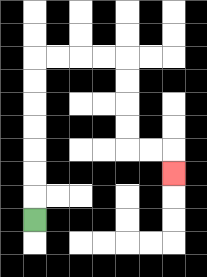{'start': '[1, 9]', 'end': '[7, 7]', 'path_directions': 'U,U,U,U,U,U,U,R,R,R,R,D,D,D,D,R,R,D', 'path_coordinates': '[[1, 9], [1, 8], [1, 7], [1, 6], [1, 5], [1, 4], [1, 3], [1, 2], [2, 2], [3, 2], [4, 2], [5, 2], [5, 3], [5, 4], [5, 5], [5, 6], [6, 6], [7, 6], [7, 7]]'}